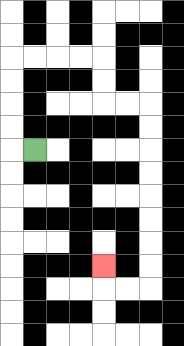{'start': '[1, 6]', 'end': '[4, 11]', 'path_directions': 'L,U,U,U,U,R,R,R,R,D,D,R,R,D,D,D,D,D,D,D,D,L,L,U', 'path_coordinates': '[[1, 6], [0, 6], [0, 5], [0, 4], [0, 3], [0, 2], [1, 2], [2, 2], [3, 2], [4, 2], [4, 3], [4, 4], [5, 4], [6, 4], [6, 5], [6, 6], [6, 7], [6, 8], [6, 9], [6, 10], [6, 11], [6, 12], [5, 12], [4, 12], [4, 11]]'}